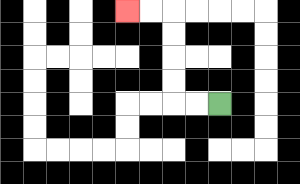{'start': '[9, 4]', 'end': '[5, 0]', 'path_directions': 'L,L,U,U,U,U,L,L', 'path_coordinates': '[[9, 4], [8, 4], [7, 4], [7, 3], [7, 2], [7, 1], [7, 0], [6, 0], [5, 0]]'}